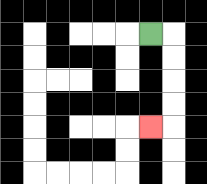{'start': '[6, 1]', 'end': '[6, 5]', 'path_directions': 'R,D,D,D,D,L', 'path_coordinates': '[[6, 1], [7, 1], [7, 2], [7, 3], [7, 4], [7, 5], [6, 5]]'}